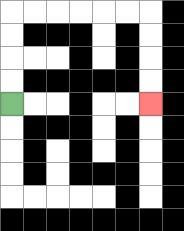{'start': '[0, 4]', 'end': '[6, 4]', 'path_directions': 'U,U,U,U,R,R,R,R,R,R,D,D,D,D', 'path_coordinates': '[[0, 4], [0, 3], [0, 2], [0, 1], [0, 0], [1, 0], [2, 0], [3, 0], [4, 0], [5, 0], [6, 0], [6, 1], [6, 2], [6, 3], [6, 4]]'}